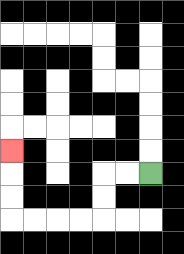{'start': '[6, 7]', 'end': '[0, 6]', 'path_directions': 'L,L,D,D,L,L,L,L,U,U,U', 'path_coordinates': '[[6, 7], [5, 7], [4, 7], [4, 8], [4, 9], [3, 9], [2, 9], [1, 9], [0, 9], [0, 8], [0, 7], [0, 6]]'}